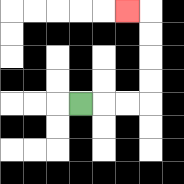{'start': '[3, 4]', 'end': '[5, 0]', 'path_directions': 'R,R,R,U,U,U,U,L', 'path_coordinates': '[[3, 4], [4, 4], [5, 4], [6, 4], [6, 3], [6, 2], [6, 1], [6, 0], [5, 0]]'}